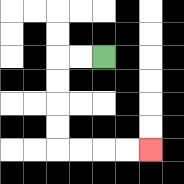{'start': '[4, 2]', 'end': '[6, 6]', 'path_directions': 'L,L,D,D,D,D,R,R,R,R', 'path_coordinates': '[[4, 2], [3, 2], [2, 2], [2, 3], [2, 4], [2, 5], [2, 6], [3, 6], [4, 6], [5, 6], [6, 6]]'}